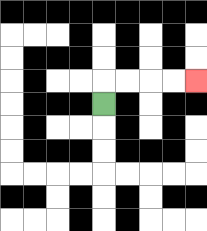{'start': '[4, 4]', 'end': '[8, 3]', 'path_directions': 'U,R,R,R,R', 'path_coordinates': '[[4, 4], [4, 3], [5, 3], [6, 3], [7, 3], [8, 3]]'}